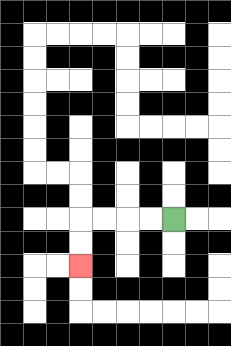{'start': '[7, 9]', 'end': '[3, 11]', 'path_directions': 'L,L,L,L,D,D', 'path_coordinates': '[[7, 9], [6, 9], [5, 9], [4, 9], [3, 9], [3, 10], [3, 11]]'}